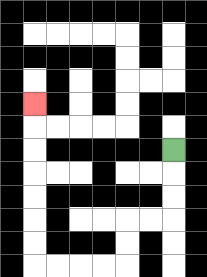{'start': '[7, 6]', 'end': '[1, 4]', 'path_directions': 'D,D,D,L,L,D,D,L,L,L,L,U,U,U,U,U,U,U', 'path_coordinates': '[[7, 6], [7, 7], [7, 8], [7, 9], [6, 9], [5, 9], [5, 10], [5, 11], [4, 11], [3, 11], [2, 11], [1, 11], [1, 10], [1, 9], [1, 8], [1, 7], [1, 6], [1, 5], [1, 4]]'}